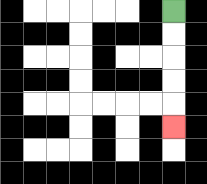{'start': '[7, 0]', 'end': '[7, 5]', 'path_directions': 'D,D,D,D,D', 'path_coordinates': '[[7, 0], [7, 1], [7, 2], [7, 3], [7, 4], [7, 5]]'}